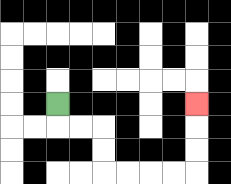{'start': '[2, 4]', 'end': '[8, 4]', 'path_directions': 'D,R,R,D,D,R,R,R,R,U,U,U', 'path_coordinates': '[[2, 4], [2, 5], [3, 5], [4, 5], [4, 6], [4, 7], [5, 7], [6, 7], [7, 7], [8, 7], [8, 6], [8, 5], [8, 4]]'}